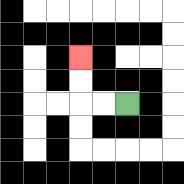{'start': '[5, 4]', 'end': '[3, 2]', 'path_directions': 'L,L,U,U', 'path_coordinates': '[[5, 4], [4, 4], [3, 4], [3, 3], [3, 2]]'}